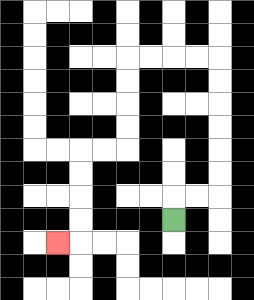{'start': '[7, 9]', 'end': '[2, 10]', 'path_directions': 'U,R,R,U,U,U,U,U,U,L,L,L,L,D,D,D,D,L,L,D,D,D,D,L', 'path_coordinates': '[[7, 9], [7, 8], [8, 8], [9, 8], [9, 7], [9, 6], [9, 5], [9, 4], [9, 3], [9, 2], [8, 2], [7, 2], [6, 2], [5, 2], [5, 3], [5, 4], [5, 5], [5, 6], [4, 6], [3, 6], [3, 7], [3, 8], [3, 9], [3, 10], [2, 10]]'}